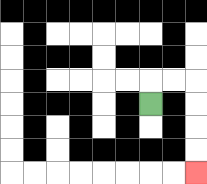{'start': '[6, 4]', 'end': '[8, 7]', 'path_directions': 'U,R,R,D,D,D,D', 'path_coordinates': '[[6, 4], [6, 3], [7, 3], [8, 3], [8, 4], [8, 5], [8, 6], [8, 7]]'}